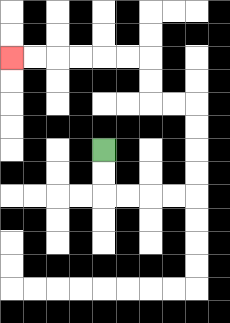{'start': '[4, 6]', 'end': '[0, 2]', 'path_directions': 'D,D,R,R,R,R,U,U,U,U,L,L,U,U,L,L,L,L,L,L', 'path_coordinates': '[[4, 6], [4, 7], [4, 8], [5, 8], [6, 8], [7, 8], [8, 8], [8, 7], [8, 6], [8, 5], [8, 4], [7, 4], [6, 4], [6, 3], [6, 2], [5, 2], [4, 2], [3, 2], [2, 2], [1, 2], [0, 2]]'}